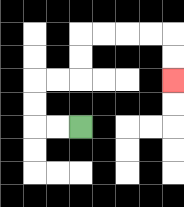{'start': '[3, 5]', 'end': '[7, 3]', 'path_directions': 'L,L,U,U,R,R,U,U,R,R,R,R,D,D', 'path_coordinates': '[[3, 5], [2, 5], [1, 5], [1, 4], [1, 3], [2, 3], [3, 3], [3, 2], [3, 1], [4, 1], [5, 1], [6, 1], [7, 1], [7, 2], [7, 3]]'}